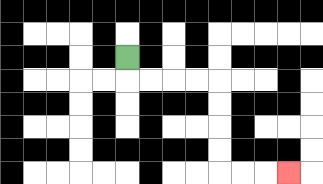{'start': '[5, 2]', 'end': '[12, 7]', 'path_directions': 'D,R,R,R,R,D,D,D,D,R,R,R', 'path_coordinates': '[[5, 2], [5, 3], [6, 3], [7, 3], [8, 3], [9, 3], [9, 4], [9, 5], [9, 6], [9, 7], [10, 7], [11, 7], [12, 7]]'}